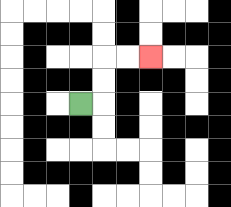{'start': '[3, 4]', 'end': '[6, 2]', 'path_directions': 'R,U,U,R,R', 'path_coordinates': '[[3, 4], [4, 4], [4, 3], [4, 2], [5, 2], [6, 2]]'}